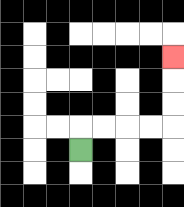{'start': '[3, 6]', 'end': '[7, 2]', 'path_directions': 'U,R,R,R,R,U,U,U', 'path_coordinates': '[[3, 6], [3, 5], [4, 5], [5, 5], [6, 5], [7, 5], [7, 4], [7, 3], [7, 2]]'}